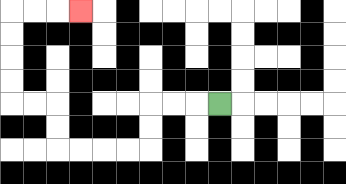{'start': '[9, 4]', 'end': '[3, 0]', 'path_directions': 'L,L,L,D,D,L,L,L,L,U,U,L,L,U,U,U,U,R,R,R', 'path_coordinates': '[[9, 4], [8, 4], [7, 4], [6, 4], [6, 5], [6, 6], [5, 6], [4, 6], [3, 6], [2, 6], [2, 5], [2, 4], [1, 4], [0, 4], [0, 3], [0, 2], [0, 1], [0, 0], [1, 0], [2, 0], [3, 0]]'}